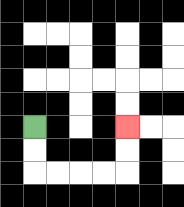{'start': '[1, 5]', 'end': '[5, 5]', 'path_directions': 'D,D,R,R,R,R,U,U', 'path_coordinates': '[[1, 5], [1, 6], [1, 7], [2, 7], [3, 7], [4, 7], [5, 7], [5, 6], [5, 5]]'}